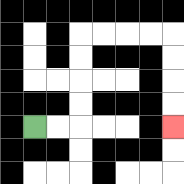{'start': '[1, 5]', 'end': '[7, 5]', 'path_directions': 'R,R,U,U,U,U,R,R,R,R,D,D,D,D', 'path_coordinates': '[[1, 5], [2, 5], [3, 5], [3, 4], [3, 3], [3, 2], [3, 1], [4, 1], [5, 1], [6, 1], [7, 1], [7, 2], [7, 3], [7, 4], [7, 5]]'}